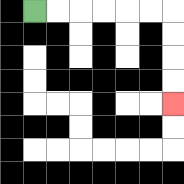{'start': '[1, 0]', 'end': '[7, 4]', 'path_directions': 'R,R,R,R,R,R,D,D,D,D', 'path_coordinates': '[[1, 0], [2, 0], [3, 0], [4, 0], [5, 0], [6, 0], [7, 0], [7, 1], [7, 2], [7, 3], [7, 4]]'}